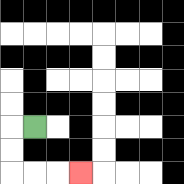{'start': '[1, 5]', 'end': '[3, 7]', 'path_directions': 'L,D,D,R,R,R', 'path_coordinates': '[[1, 5], [0, 5], [0, 6], [0, 7], [1, 7], [2, 7], [3, 7]]'}